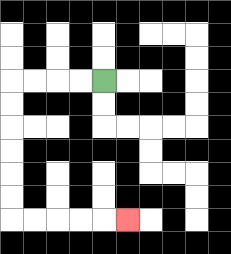{'start': '[4, 3]', 'end': '[5, 9]', 'path_directions': 'L,L,L,L,D,D,D,D,D,D,R,R,R,R,R', 'path_coordinates': '[[4, 3], [3, 3], [2, 3], [1, 3], [0, 3], [0, 4], [0, 5], [0, 6], [0, 7], [0, 8], [0, 9], [1, 9], [2, 9], [3, 9], [4, 9], [5, 9]]'}